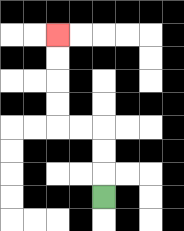{'start': '[4, 8]', 'end': '[2, 1]', 'path_directions': 'U,U,U,L,L,U,U,U,U', 'path_coordinates': '[[4, 8], [4, 7], [4, 6], [4, 5], [3, 5], [2, 5], [2, 4], [2, 3], [2, 2], [2, 1]]'}